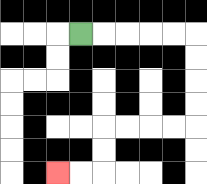{'start': '[3, 1]', 'end': '[2, 7]', 'path_directions': 'R,R,R,R,R,D,D,D,D,L,L,L,L,D,D,L,L', 'path_coordinates': '[[3, 1], [4, 1], [5, 1], [6, 1], [7, 1], [8, 1], [8, 2], [8, 3], [8, 4], [8, 5], [7, 5], [6, 5], [5, 5], [4, 5], [4, 6], [4, 7], [3, 7], [2, 7]]'}